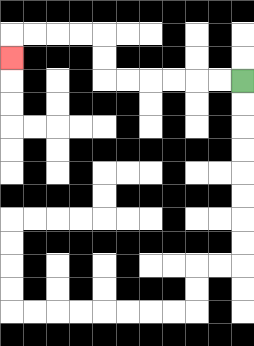{'start': '[10, 3]', 'end': '[0, 2]', 'path_directions': 'L,L,L,L,L,L,U,U,L,L,L,L,D', 'path_coordinates': '[[10, 3], [9, 3], [8, 3], [7, 3], [6, 3], [5, 3], [4, 3], [4, 2], [4, 1], [3, 1], [2, 1], [1, 1], [0, 1], [0, 2]]'}